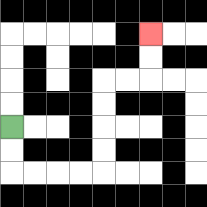{'start': '[0, 5]', 'end': '[6, 1]', 'path_directions': 'D,D,R,R,R,R,U,U,U,U,R,R,U,U', 'path_coordinates': '[[0, 5], [0, 6], [0, 7], [1, 7], [2, 7], [3, 7], [4, 7], [4, 6], [4, 5], [4, 4], [4, 3], [5, 3], [6, 3], [6, 2], [6, 1]]'}